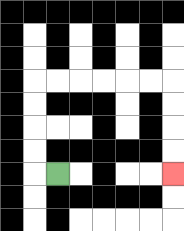{'start': '[2, 7]', 'end': '[7, 7]', 'path_directions': 'L,U,U,U,U,R,R,R,R,R,R,D,D,D,D', 'path_coordinates': '[[2, 7], [1, 7], [1, 6], [1, 5], [1, 4], [1, 3], [2, 3], [3, 3], [4, 3], [5, 3], [6, 3], [7, 3], [7, 4], [7, 5], [7, 6], [7, 7]]'}